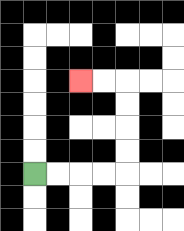{'start': '[1, 7]', 'end': '[3, 3]', 'path_directions': 'R,R,R,R,U,U,U,U,L,L', 'path_coordinates': '[[1, 7], [2, 7], [3, 7], [4, 7], [5, 7], [5, 6], [5, 5], [5, 4], [5, 3], [4, 3], [3, 3]]'}